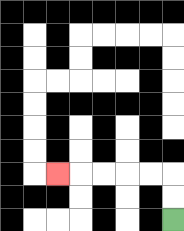{'start': '[7, 9]', 'end': '[2, 7]', 'path_directions': 'U,U,L,L,L,L,L', 'path_coordinates': '[[7, 9], [7, 8], [7, 7], [6, 7], [5, 7], [4, 7], [3, 7], [2, 7]]'}